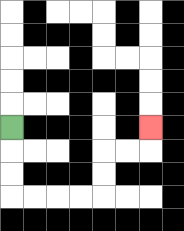{'start': '[0, 5]', 'end': '[6, 5]', 'path_directions': 'D,D,D,R,R,R,R,U,U,R,R,U', 'path_coordinates': '[[0, 5], [0, 6], [0, 7], [0, 8], [1, 8], [2, 8], [3, 8], [4, 8], [4, 7], [4, 6], [5, 6], [6, 6], [6, 5]]'}